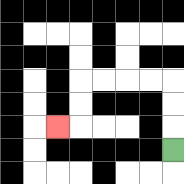{'start': '[7, 6]', 'end': '[2, 5]', 'path_directions': 'U,U,U,L,L,L,L,D,D,L', 'path_coordinates': '[[7, 6], [7, 5], [7, 4], [7, 3], [6, 3], [5, 3], [4, 3], [3, 3], [3, 4], [3, 5], [2, 5]]'}